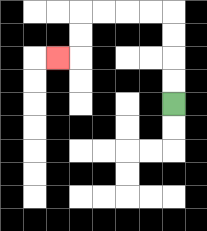{'start': '[7, 4]', 'end': '[2, 2]', 'path_directions': 'U,U,U,U,L,L,L,L,D,D,L', 'path_coordinates': '[[7, 4], [7, 3], [7, 2], [7, 1], [7, 0], [6, 0], [5, 0], [4, 0], [3, 0], [3, 1], [3, 2], [2, 2]]'}